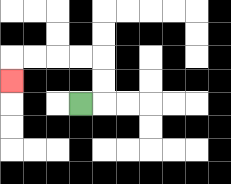{'start': '[3, 4]', 'end': '[0, 3]', 'path_directions': 'R,U,U,L,L,L,L,D', 'path_coordinates': '[[3, 4], [4, 4], [4, 3], [4, 2], [3, 2], [2, 2], [1, 2], [0, 2], [0, 3]]'}